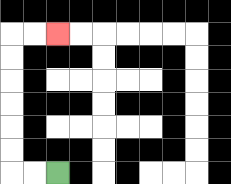{'start': '[2, 7]', 'end': '[2, 1]', 'path_directions': 'L,L,U,U,U,U,U,U,R,R', 'path_coordinates': '[[2, 7], [1, 7], [0, 7], [0, 6], [0, 5], [0, 4], [0, 3], [0, 2], [0, 1], [1, 1], [2, 1]]'}